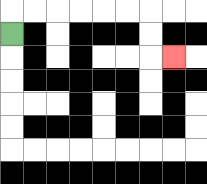{'start': '[0, 1]', 'end': '[7, 2]', 'path_directions': 'U,R,R,R,R,R,R,D,D,R', 'path_coordinates': '[[0, 1], [0, 0], [1, 0], [2, 0], [3, 0], [4, 0], [5, 0], [6, 0], [6, 1], [6, 2], [7, 2]]'}